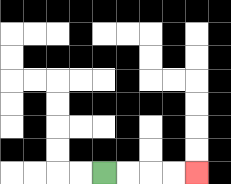{'start': '[4, 7]', 'end': '[8, 7]', 'path_directions': 'R,R,R,R', 'path_coordinates': '[[4, 7], [5, 7], [6, 7], [7, 7], [8, 7]]'}